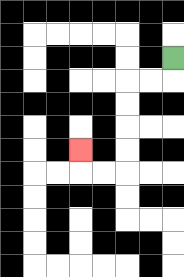{'start': '[7, 2]', 'end': '[3, 6]', 'path_directions': 'D,L,L,D,D,D,D,L,L,U', 'path_coordinates': '[[7, 2], [7, 3], [6, 3], [5, 3], [5, 4], [5, 5], [5, 6], [5, 7], [4, 7], [3, 7], [3, 6]]'}